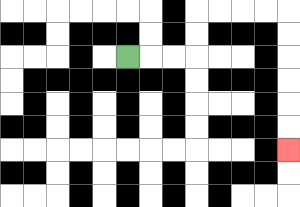{'start': '[5, 2]', 'end': '[12, 6]', 'path_directions': 'R,R,R,U,U,R,R,R,R,D,D,D,D,D,D', 'path_coordinates': '[[5, 2], [6, 2], [7, 2], [8, 2], [8, 1], [8, 0], [9, 0], [10, 0], [11, 0], [12, 0], [12, 1], [12, 2], [12, 3], [12, 4], [12, 5], [12, 6]]'}